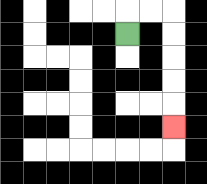{'start': '[5, 1]', 'end': '[7, 5]', 'path_directions': 'U,R,R,D,D,D,D,D', 'path_coordinates': '[[5, 1], [5, 0], [6, 0], [7, 0], [7, 1], [7, 2], [7, 3], [7, 4], [7, 5]]'}